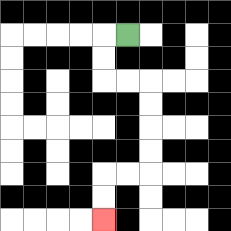{'start': '[5, 1]', 'end': '[4, 9]', 'path_directions': 'L,D,D,R,R,D,D,D,D,L,L,D,D', 'path_coordinates': '[[5, 1], [4, 1], [4, 2], [4, 3], [5, 3], [6, 3], [6, 4], [6, 5], [6, 6], [6, 7], [5, 7], [4, 7], [4, 8], [4, 9]]'}